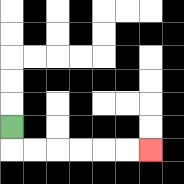{'start': '[0, 5]', 'end': '[6, 6]', 'path_directions': 'D,R,R,R,R,R,R', 'path_coordinates': '[[0, 5], [0, 6], [1, 6], [2, 6], [3, 6], [4, 6], [5, 6], [6, 6]]'}